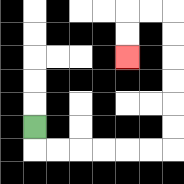{'start': '[1, 5]', 'end': '[5, 2]', 'path_directions': 'D,R,R,R,R,R,R,U,U,U,U,U,U,L,L,D,D', 'path_coordinates': '[[1, 5], [1, 6], [2, 6], [3, 6], [4, 6], [5, 6], [6, 6], [7, 6], [7, 5], [7, 4], [7, 3], [7, 2], [7, 1], [7, 0], [6, 0], [5, 0], [5, 1], [5, 2]]'}